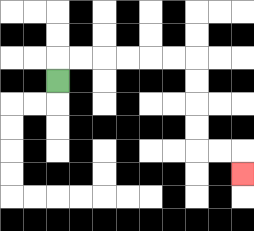{'start': '[2, 3]', 'end': '[10, 7]', 'path_directions': 'U,R,R,R,R,R,R,D,D,D,D,R,R,D', 'path_coordinates': '[[2, 3], [2, 2], [3, 2], [4, 2], [5, 2], [6, 2], [7, 2], [8, 2], [8, 3], [8, 4], [8, 5], [8, 6], [9, 6], [10, 6], [10, 7]]'}